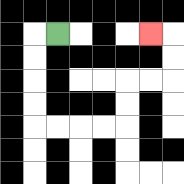{'start': '[2, 1]', 'end': '[6, 1]', 'path_directions': 'L,D,D,D,D,R,R,R,R,U,U,R,R,U,U,L', 'path_coordinates': '[[2, 1], [1, 1], [1, 2], [1, 3], [1, 4], [1, 5], [2, 5], [3, 5], [4, 5], [5, 5], [5, 4], [5, 3], [6, 3], [7, 3], [7, 2], [7, 1], [6, 1]]'}